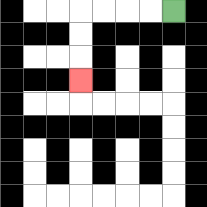{'start': '[7, 0]', 'end': '[3, 3]', 'path_directions': 'L,L,L,L,D,D,D', 'path_coordinates': '[[7, 0], [6, 0], [5, 0], [4, 0], [3, 0], [3, 1], [3, 2], [3, 3]]'}